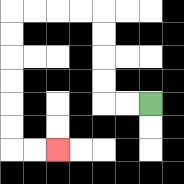{'start': '[6, 4]', 'end': '[2, 6]', 'path_directions': 'L,L,U,U,U,U,L,L,L,L,D,D,D,D,D,D,R,R', 'path_coordinates': '[[6, 4], [5, 4], [4, 4], [4, 3], [4, 2], [4, 1], [4, 0], [3, 0], [2, 0], [1, 0], [0, 0], [0, 1], [0, 2], [0, 3], [0, 4], [0, 5], [0, 6], [1, 6], [2, 6]]'}